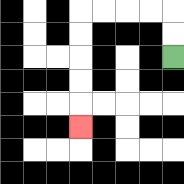{'start': '[7, 2]', 'end': '[3, 5]', 'path_directions': 'U,U,L,L,L,L,D,D,D,D,D', 'path_coordinates': '[[7, 2], [7, 1], [7, 0], [6, 0], [5, 0], [4, 0], [3, 0], [3, 1], [3, 2], [3, 3], [3, 4], [3, 5]]'}